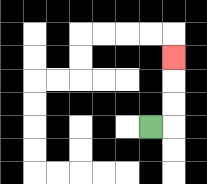{'start': '[6, 5]', 'end': '[7, 2]', 'path_directions': 'R,U,U,U', 'path_coordinates': '[[6, 5], [7, 5], [7, 4], [7, 3], [7, 2]]'}